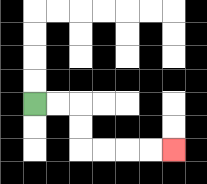{'start': '[1, 4]', 'end': '[7, 6]', 'path_directions': 'R,R,D,D,R,R,R,R', 'path_coordinates': '[[1, 4], [2, 4], [3, 4], [3, 5], [3, 6], [4, 6], [5, 6], [6, 6], [7, 6]]'}